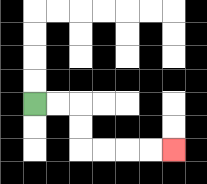{'start': '[1, 4]', 'end': '[7, 6]', 'path_directions': 'R,R,D,D,R,R,R,R', 'path_coordinates': '[[1, 4], [2, 4], [3, 4], [3, 5], [3, 6], [4, 6], [5, 6], [6, 6], [7, 6]]'}